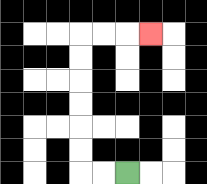{'start': '[5, 7]', 'end': '[6, 1]', 'path_directions': 'L,L,U,U,U,U,U,U,R,R,R', 'path_coordinates': '[[5, 7], [4, 7], [3, 7], [3, 6], [3, 5], [3, 4], [3, 3], [3, 2], [3, 1], [4, 1], [5, 1], [6, 1]]'}